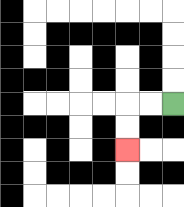{'start': '[7, 4]', 'end': '[5, 6]', 'path_directions': 'L,L,D,D', 'path_coordinates': '[[7, 4], [6, 4], [5, 4], [5, 5], [5, 6]]'}